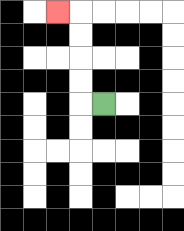{'start': '[4, 4]', 'end': '[2, 0]', 'path_directions': 'L,U,U,U,U,L', 'path_coordinates': '[[4, 4], [3, 4], [3, 3], [3, 2], [3, 1], [3, 0], [2, 0]]'}